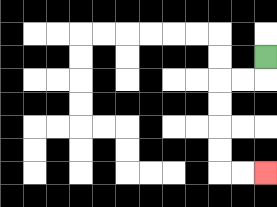{'start': '[11, 2]', 'end': '[11, 7]', 'path_directions': 'D,L,L,D,D,D,D,R,R', 'path_coordinates': '[[11, 2], [11, 3], [10, 3], [9, 3], [9, 4], [9, 5], [9, 6], [9, 7], [10, 7], [11, 7]]'}